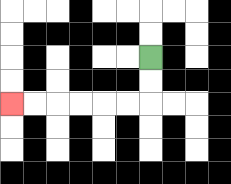{'start': '[6, 2]', 'end': '[0, 4]', 'path_directions': 'D,D,L,L,L,L,L,L', 'path_coordinates': '[[6, 2], [6, 3], [6, 4], [5, 4], [4, 4], [3, 4], [2, 4], [1, 4], [0, 4]]'}